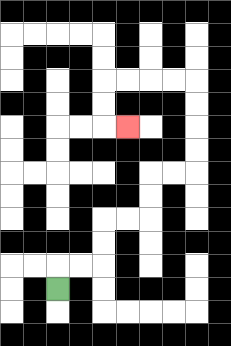{'start': '[2, 12]', 'end': '[5, 5]', 'path_directions': 'U,R,R,U,U,R,R,U,U,R,R,U,U,U,U,L,L,L,L,D,D,R', 'path_coordinates': '[[2, 12], [2, 11], [3, 11], [4, 11], [4, 10], [4, 9], [5, 9], [6, 9], [6, 8], [6, 7], [7, 7], [8, 7], [8, 6], [8, 5], [8, 4], [8, 3], [7, 3], [6, 3], [5, 3], [4, 3], [4, 4], [4, 5], [5, 5]]'}